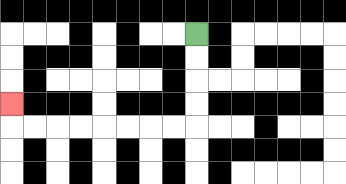{'start': '[8, 1]', 'end': '[0, 4]', 'path_directions': 'D,D,D,D,L,L,L,L,L,L,L,L,U', 'path_coordinates': '[[8, 1], [8, 2], [8, 3], [8, 4], [8, 5], [7, 5], [6, 5], [5, 5], [4, 5], [3, 5], [2, 5], [1, 5], [0, 5], [0, 4]]'}